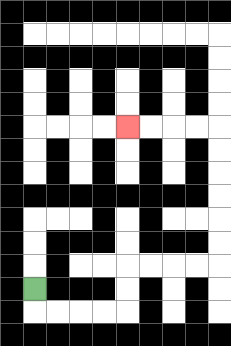{'start': '[1, 12]', 'end': '[5, 5]', 'path_directions': 'D,R,R,R,R,U,U,R,R,R,R,U,U,U,U,U,U,L,L,L,L', 'path_coordinates': '[[1, 12], [1, 13], [2, 13], [3, 13], [4, 13], [5, 13], [5, 12], [5, 11], [6, 11], [7, 11], [8, 11], [9, 11], [9, 10], [9, 9], [9, 8], [9, 7], [9, 6], [9, 5], [8, 5], [7, 5], [6, 5], [5, 5]]'}